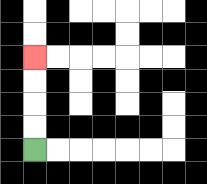{'start': '[1, 6]', 'end': '[1, 2]', 'path_directions': 'U,U,U,U', 'path_coordinates': '[[1, 6], [1, 5], [1, 4], [1, 3], [1, 2]]'}